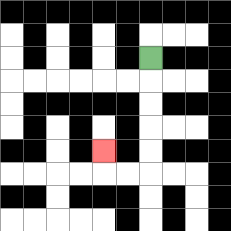{'start': '[6, 2]', 'end': '[4, 6]', 'path_directions': 'D,D,D,D,D,L,L,U', 'path_coordinates': '[[6, 2], [6, 3], [6, 4], [6, 5], [6, 6], [6, 7], [5, 7], [4, 7], [4, 6]]'}